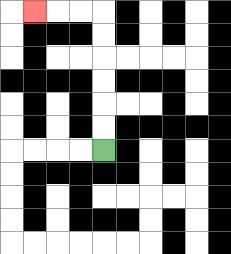{'start': '[4, 6]', 'end': '[1, 0]', 'path_directions': 'U,U,U,U,U,U,L,L,L', 'path_coordinates': '[[4, 6], [4, 5], [4, 4], [4, 3], [4, 2], [4, 1], [4, 0], [3, 0], [2, 0], [1, 0]]'}